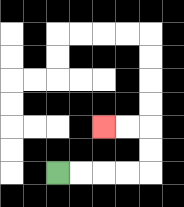{'start': '[2, 7]', 'end': '[4, 5]', 'path_directions': 'R,R,R,R,U,U,L,L', 'path_coordinates': '[[2, 7], [3, 7], [4, 7], [5, 7], [6, 7], [6, 6], [6, 5], [5, 5], [4, 5]]'}